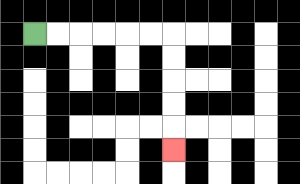{'start': '[1, 1]', 'end': '[7, 6]', 'path_directions': 'R,R,R,R,R,R,D,D,D,D,D', 'path_coordinates': '[[1, 1], [2, 1], [3, 1], [4, 1], [5, 1], [6, 1], [7, 1], [7, 2], [7, 3], [7, 4], [7, 5], [7, 6]]'}